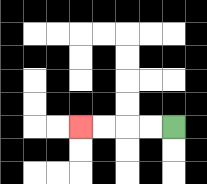{'start': '[7, 5]', 'end': '[3, 5]', 'path_directions': 'L,L,L,L', 'path_coordinates': '[[7, 5], [6, 5], [5, 5], [4, 5], [3, 5]]'}